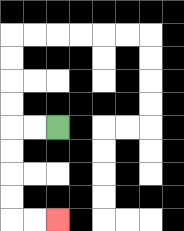{'start': '[2, 5]', 'end': '[2, 9]', 'path_directions': 'L,L,D,D,D,D,R,R', 'path_coordinates': '[[2, 5], [1, 5], [0, 5], [0, 6], [0, 7], [0, 8], [0, 9], [1, 9], [2, 9]]'}